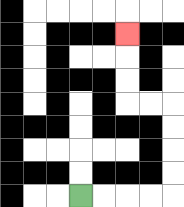{'start': '[3, 8]', 'end': '[5, 1]', 'path_directions': 'R,R,R,R,U,U,U,U,L,L,U,U,U', 'path_coordinates': '[[3, 8], [4, 8], [5, 8], [6, 8], [7, 8], [7, 7], [7, 6], [7, 5], [7, 4], [6, 4], [5, 4], [5, 3], [5, 2], [5, 1]]'}